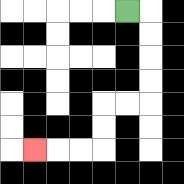{'start': '[5, 0]', 'end': '[1, 6]', 'path_directions': 'R,D,D,D,D,L,L,D,D,L,L,L', 'path_coordinates': '[[5, 0], [6, 0], [6, 1], [6, 2], [6, 3], [6, 4], [5, 4], [4, 4], [4, 5], [4, 6], [3, 6], [2, 6], [1, 6]]'}